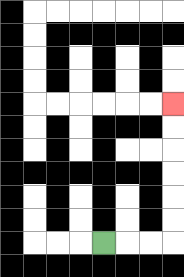{'start': '[4, 10]', 'end': '[7, 4]', 'path_directions': 'R,R,R,U,U,U,U,U,U', 'path_coordinates': '[[4, 10], [5, 10], [6, 10], [7, 10], [7, 9], [7, 8], [7, 7], [7, 6], [7, 5], [7, 4]]'}